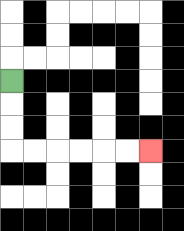{'start': '[0, 3]', 'end': '[6, 6]', 'path_directions': 'D,D,D,R,R,R,R,R,R', 'path_coordinates': '[[0, 3], [0, 4], [0, 5], [0, 6], [1, 6], [2, 6], [3, 6], [4, 6], [5, 6], [6, 6]]'}